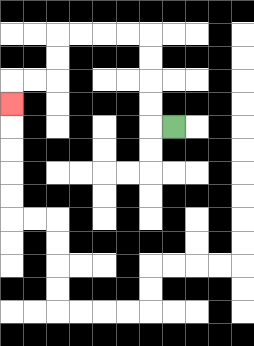{'start': '[7, 5]', 'end': '[0, 4]', 'path_directions': 'L,U,U,U,U,L,L,L,L,D,D,L,L,D', 'path_coordinates': '[[7, 5], [6, 5], [6, 4], [6, 3], [6, 2], [6, 1], [5, 1], [4, 1], [3, 1], [2, 1], [2, 2], [2, 3], [1, 3], [0, 3], [0, 4]]'}